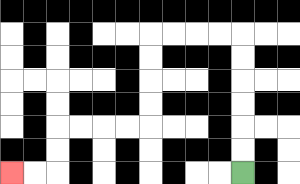{'start': '[10, 7]', 'end': '[0, 7]', 'path_directions': 'U,U,U,U,U,U,L,L,L,L,D,D,D,D,L,L,L,L,D,D,L,L', 'path_coordinates': '[[10, 7], [10, 6], [10, 5], [10, 4], [10, 3], [10, 2], [10, 1], [9, 1], [8, 1], [7, 1], [6, 1], [6, 2], [6, 3], [6, 4], [6, 5], [5, 5], [4, 5], [3, 5], [2, 5], [2, 6], [2, 7], [1, 7], [0, 7]]'}